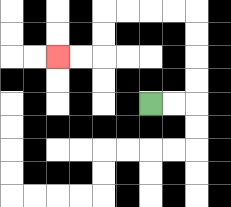{'start': '[6, 4]', 'end': '[2, 2]', 'path_directions': 'R,R,U,U,U,U,L,L,L,L,D,D,L,L', 'path_coordinates': '[[6, 4], [7, 4], [8, 4], [8, 3], [8, 2], [8, 1], [8, 0], [7, 0], [6, 0], [5, 0], [4, 0], [4, 1], [4, 2], [3, 2], [2, 2]]'}